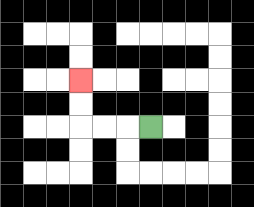{'start': '[6, 5]', 'end': '[3, 3]', 'path_directions': 'L,L,L,U,U', 'path_coordinates': '[[6, 5], [5, 5], [4, 5], [3, 5], [3, 4], [3, 3]]'}